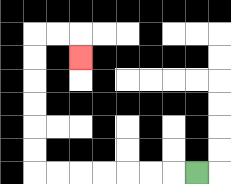{'start': '[8, 7]', 'end': '[3, 2]', 'path_directions': 'L,L,L,L,L,L,L,U,U,U,U,U,U,R,R,D', 'path_coordinates': '[[8, 7], [7, 7], [6, 7], [5, 7], [4, 7], [3, 7], [2, 7], [1, 7], [1, 6], [1, 5], [1, 4], [1, 3], [1, 2], [1, 1], [2, 1], [3, 1], [3, 2]]'}